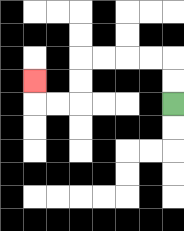{'start': '[7, 4]', 'end': '[1, 3]', 'path_directions': 'U,U,L,L,L,L,D,D,L,L,U', 'path_coordinates': '[[7, 4], [7, 3], [7, 2], [6, 2], [5, 2], [4, 2], [3, 2], [3, 3], [3, 4], [2, 4], [1, 4], [1, 3]]'}